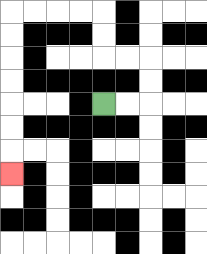{'start': '[4, 4]', 'end': '[0, 7]', 'path_directions': 'R,R,U,U,L,L,U,U,L,L,L,L,D,D,D,D,D,D,D', 'path_coordinates': '[[4, 4], [5, 4], [6, 4], [6, 3], [6, 2], [5, 2], [4, 2], [4, 1], [4, 0], [3, 0], [2, 0], [1, 0], [0, 0], [0, 1], [0, 2], [0, 3], [0, 4], [0, 5], [0, 6], [0, 7]]'}